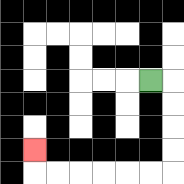{'start': '[6, 3]', 'end': '[1, 6]', 'path_directions': 'R,D,D,D,D,L,L,L,L,L,L,U', 'path_coordinates': '[[6, 3], [7, 3], [7, 4], [7, 5], [7, 6], [7, 7], [6, 7], [5, 7], [4, 7], [3, 7], [2, 7], [1, 7], [1, 6]]'}